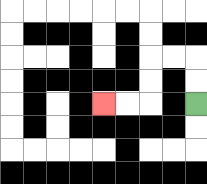{'start': '[8, 4]', 'end': '[4, 4]', 'path_directions': 'U,U,L,L,D,D,L,L', 'path_coordinates': '[[8, 4], [8, 3], [8, 2], [7, 2], [6, 2], [6, 3], [6, 4], [5, 4], [4, 4]]'}